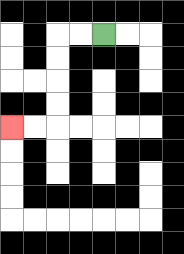{'start': '[4, 1]', 'end': '[0, 5]', 'path_directions': 'L,L,D,D,D,D,L,L', 'path_coordinates': '[[4, 1], [3, 1], [2, 1], [2, 2], [2, 3], [2, 4], [2, 5], [1, 5], [0, 5]]'}